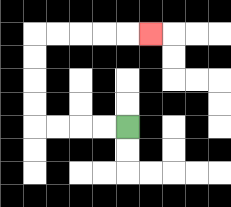{'start': '[5, 5]', 'end': '[6, 1]', 'path_directions': 'L,L,L,L,U,U,U,U,R,R,R,R,R', 'path_coordinates': '[[5, 5], [4, 5], [3, 5], [2, 5], [1, 5], [1, 4], [1, 3], [1, 2], [1, 1], [2, 1], [3, 1], [4, 1], [5, 1], [6, 1]]'}